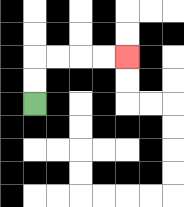{'start': '[1, 4]', 'end': '[5, 2]', 'path_directions': 'U,U,R,R,R,R', 'path_coordinates': '[[1, 4], [1, 3], [1, 2], [2, 2], [3, 2], [4, 2], [5, 2]]'}